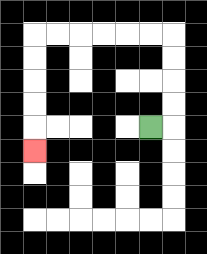{'start': '[6, 5]', 'end': '[1, 6]', 'path_directions': 'R,U,U,U,U,L,L,L,L,L,L,D,D,D,D,D', 'path_coordinates': '[[6, 5], [7, 5], [7, 4], [7, 3], [7, 2], [7, 1], [6, 1], [5, 1], [4, 1], [3, 1], [2, 1], [1, 1], [1, 2], [1, 3], [1, 4], [1, 5], [1, 6]]'}